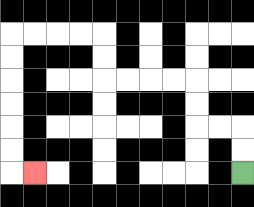{'start': '[10, 7]', 'end': '[1, 7]', 'path_directions': 'U,U,L,L,U,U,L,L,L,L,U,U,L,L,L,L,D,D,D,D,D,D,R', 'path_coordinates': '[[10, 7], [10, 6], [10, 5], [9, 5], [8, 5], [8, 4], [8, 3], [7, 3], [6, 3], [5, 3], [4, 3], [4, 2], [4, 1], [3, 1], [2, 1], [1, 1], [0, 1], [0, 2], [0, 3], [0, 4], [0, 5], [0, 6], [0, 7], [1, 7]]'}